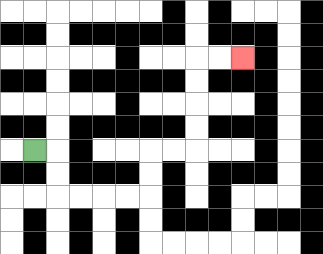{'start': '[1, 6]', 'end': '[10, 2]', 'path_directions': 'R,D,D,R,R,R,R,U,U,R,R,U,U,U,U,R,R', 'path_coordinates': '[[1, 6], [2, 6], [2, 7], [2, 8], [3, 8], [4, 8], [5, 8], [6, 8], [6, 7], [6, 6], [7, 6], [8, 6], [8, 5], [8, 4], [8, 3], [8, 2], [9, 2], [10, 2]]'}